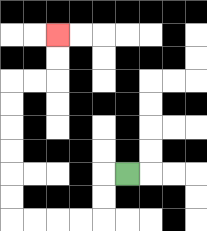{'start': '[5, 7]', 'end': '[2, 1]', 'path_directions': 'L,D,D,L,L,L,L,U,U,U,U,U,U,R,R,U,U', 'path_coordinates': '[[5, 7], [4, 7], [4, 8], [4, 9], [3, 9], [2, 9], [1, 9], [0, 9], [0, 8], [0, 7], [0, 6], [0, 5], [0, 4], [0, 3], [1, 3], [2, 3], [2, 2], [2, 1]]'}